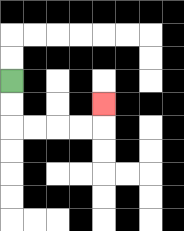{'start': '[0, 3]', 'end': '[4, 4]', 'path_directions': 'D,D,R,R,R,R,U', 'path_coordinates': '[[0, 3], [0, 4], [0, 5], [1, 5], [2, 5], [3, 5], [4, 5], [4, 4]]'}